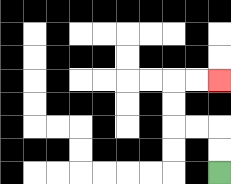{'start': '[9, 7]', 'end': '[9, 3]', 'path_directions': 'U,U,L,L,U,U,R,R', 'path_coordinates': '[[9, 7], [9, 6], [9, 5], [8, 5], [7, 5], [7, 4], [7, 3], [8, 3], [9, 3]]'}